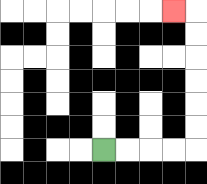{'start': '[4, 6]', 'end': '[7, 0]', 'path_directions': 'R,R,R,R,U,U,U,U,U,U,L', 'path_coordinates': '[[4, 6], [5, 6], [6, 6], [7, 6], [8, 6], [8, 5], [8, 4], [8, 3], [8, 2], [8, 1], [8, 0], [7, 0]]'}